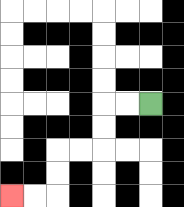{'start': '[6, 4]', 'end': '[0, 8]', 'path_directions': 'L,L,D,D,L,L,D,D,L,L', 'path_coordinates': '[[6, 4], [5, 4], [4, 4], [4, 5], [4, 6], [3, 6], [2, 6], [2, 7], [2, 8], [1, 8], [0, 8]]'}